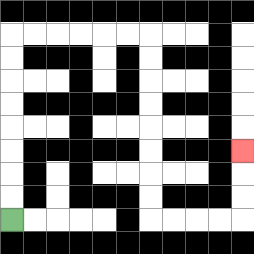{'start': '[0, 9]', 'end': '[10, 6]', 'path_directions': 'U,U,U,U,U,U,U,U,R,R,R,R,R,R,D,D,D,D,D,D,D,D,R,R,R,R,U,U,U', 'path_coordinates': '[[0, 9], [0, 8], [0, 7], [0, 6], [0, 5], [0, 4], [0, 3], [0, 2], [0, 1], [1, 1], [2, 1], [3, 1], [4, 1], [5, 1], [6, 1], [6, 2], [6, 3], [6, 4], [6, 5], [6, 6], [6, 7], [6, 8], [6, 9], [7, 9], [8, 9], [9, 9], [10, 9], [10, 8], [10, 7], [10, 6]]'}